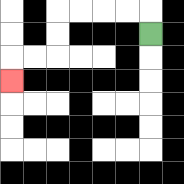{'start': '[6, 1]', 'end': '[0, 3]', 'path_directions': 'U,L,L,L,L,D,D,L,L,D', 'path_coordinates': '[[6, 1], [6, 0], [5, 0], [4, 0], [3, 0], [2, 0], [2, 1], [2, 2], [1, 2], [0, 2], [0, 3]]'}